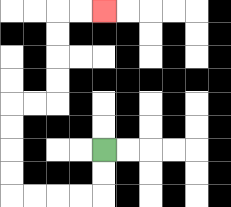{'start': '[4, 6]', 'end': '[4, 0]', 'path_directions': 'D,D,L,L,L,L,U,U,U,U,R,R,U,U,U,U,R,R', 'path_coordinates': '[[4, 6], [4, 7], [4, 8], [3, 8], [2, 8], [1, 8], [0, 8], [0, 7], [0, 6], [0, 5], [0, 4], [1, 4], [2, 4], [2, 3], [2, 2], [2, 1], [2, 0], [3, 0], [4, 0]]'}